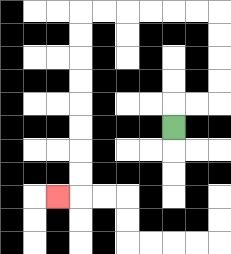{'start': '[7, 5]', 'end': '[2, 8]', 'path_directions': 'U,R,R,U,U,U,U,L,L,L,L,L,L,D,D,D,D,D,D,D,D,L', 'path_coordinates': '[[7, 5], [7, 4], [8, 4], [9, 4], [9, 3], [9, 2], [9, 1], [9, 0], [8, 0], [7, 0], [6, 0], [5, 0], [4, 0], [3, 0], [3, 1], [3, 2], [3, 3], [3, 4], [3, 5], [3, 6], [3, 7], [3, 8], [2, 8]]'}